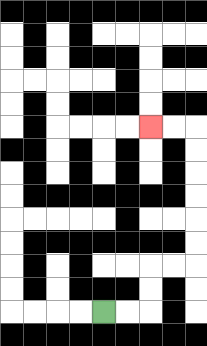{'start': '[4, 13]', 'end': '[6, 5]', 'path_directions': 'R,R,U,U,R,R,U,U,U,U,U,U,L,L', 'path_coordinates': '[[4, 13], [5, 13], [6, 13], [6, 12], [6, 11], [7, 11], [8, 11], [8, 10], [8, 9], [8, 8], [8, 7], [8, 6], [8, 5], [7, 5], [6, 5]]'}